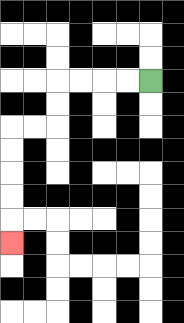{'start': '[6, 3]', 'end': '[0, 10]', 'path_directions': 'L,L,L,L,D,D,L,L,D,D,D,D,D', 'path_coordinates': '[[6, 3], [5, 3], [4, 3], [3, 3], [2, 3], [2, 4], [2, 5], [1, 5], [0, 5], [0, 6], [0, 7], [0, 8], [0, 9], [0, 10]]'}